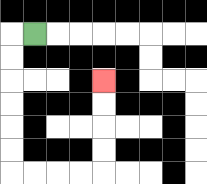{'start': '[1, 1]', 'end': '[4, 3]', 'path_directions': 'L,D,D,D,D,D,D,R,R,R,R,U,U,U,U', 'path_coordinates': '[[1, 1], [0, 1], [0, 2], [0, 3], [0, 4], [0, 5], [0, 6], [0, 7], [1, 7], [2, 7], [3, 7], [4, 7], [4, 6], [4, 5], [4, 4], [4, 3]]'}